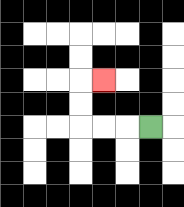{'start': '[6, 5]', 'end': '[4, 3]', 'path_directions': 'L,L,L,U,U,R', 'path_coordinates': '[[6, 5], [5, 5], [4, 5], [3, 5], [3, 4], [3, 3], [4, 3]]'}